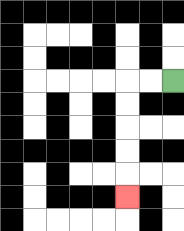{'start': '[7, 3]', 'end': '[5, 8]', 'path_directions': 'L,L,D,D,D,D,D', 'path_coordinates': '[[7, 3], [6, 3], [5, 3], [5, 4], [5, 5], [5, 6], [5, 7], [5, 8]]'}